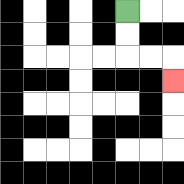{'start': '[5, 0]', 'end': '[7, 3]', 'path_directions': 'D,D,R,R,D', 'path_coordinates': '[[5, 0], [5, 1], [5, 2], [6, 2], [7, 2], [7, 3]]'}